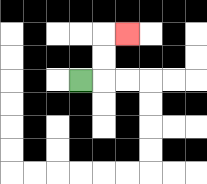{'start': '[3, 3]', 'end': '[5, 1]', 'path_directions': 'R,U,U,R', 'path_coordinates': '[[3, 3], [4, 3], [4, 2], [4, 1], [5, 1]]'}